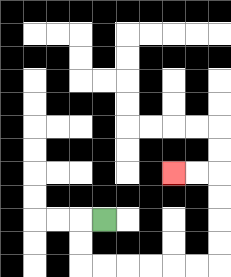{'start': '[4, 9]', 'end': '[7, 7]', 'path_directions': 'L,D,D,R,R,R,R,R,R,U,U,U,U,L,L', 'path_coordinates': '[[4, 9], [3, 9], [3, 10], [3, 11], [4, 11], [5, 11], [6, 11], [7, 11], [8, 11], [9, 11], [9, 10], [9, 9], [9, 8], [9, 7], [8, 7], [7, 7]]'}